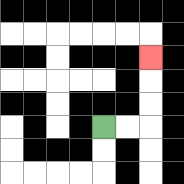{'start': '[4, 5]', 'end': '[6, 2]', 'path_directions': 'R,R,U,U,U', 'path_coordinates': '[[4, 5], [5, 5], [6, 5], [6, 4], [6, 3], [6, 2]]'}